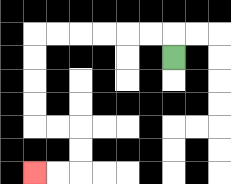{'start': '[7, 2]', 'end': '[1, 7]', 'path_directions': 'U,L,L,L,L,L,L,D,D,D,D,R,R,D,D,L,L', 'path_coordinates': '[[7, 2], [7, 1], [6, 1], [5, 1], [4, 1], [3, 1], [2, 1], [1, 1], [1, 2], [1, 3], [1, 4], [1, 5], [2, 5], [3, 5], [3, 6], [3, 7], [2, 7], [1, 7]]'}